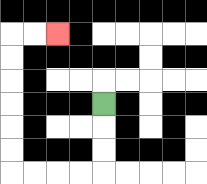{'start': '[4, 4]', 'end': '[2, 1]', 'path_directions': 'D,D,D,L,L,L,L,U,U,U,U,U,U,R,R', 'path_coordinates': '[[4, 4], [4, 5], [4, 6], [4, 7], [3, 7], [2, 7], [1, 7], [0, 7], [0, 6], [0, 5], [0, 4], [0, 3], [0, 2], [0, 1], [1, 1], [2, 1]]'}